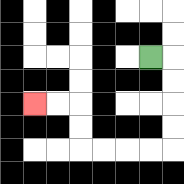{'start': '[6, 2]', 'end': '[1, 4]', 'path_directions': 'R,D,D,D,D,L,L,L,L,U,U,L,L', 'path_coordinates': '[[6, 2], [7, 2], [7, 3], [7, 4], [7, 5], [7, 6], [6, 6], [5, 6], [4, 6], [3, 6], [3, 5], [3, 4], [2, 4], [1, 4]]'}